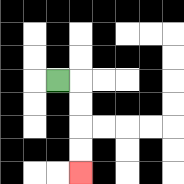{'start': '[2, 3]', 'end': '[3, 7]', 'path_directions': 'R,D,D,D,D', 'path_coordinates': '[[2, 3], [3, 3], [3, 4], [3, 5], [3, 6], [3, 7]]'}